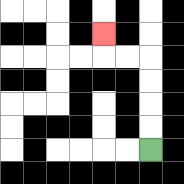{'start': '[6, 6]', 'end': '[4, 1]', 'path_directions': 'U,U,U,U,L,L,U', 'path_coordinates': '[[6, 6], [6, 5], [6, 4], [6, 3], [6, 2], [5, 2], [4, 2], [4, 1]]'}